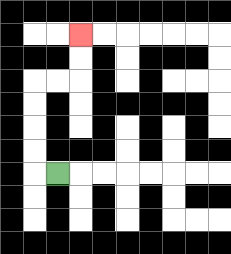{'start': '[2, 7]', 'end': '[3, 1]', 'path_directions': 'L,U,U,U,U,R,R,U,U', 'path_coordinates': '[[2, 7], [1, 7], [1, 6], [1, 5], [1, 4], [1, 3], [2, 3], [3, 3], [3, 2], [3, 1]]'}